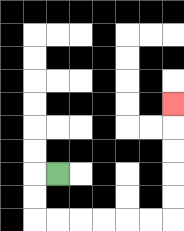{'start': '[2, 7]', 'end': '[7, 4]', 'path_directions': 'L,D,D,R,R,R,R,R,R,U,U,U,U,U', 'path_coordinates': '[[2, 7], [1, 7], [1, 8], [1, 9], [2, 9], [3, 9], [4, 9], [5, 9], [6, 9], [7, 9], [7, 8], [7, 7], [7, 6], [7, 5], [7, 4]]'}